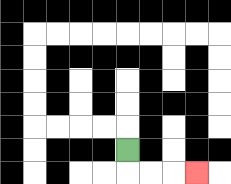{'start': '[5, 6]', 'end': '[8, 7]', 'path_directions': 'D,R,R,R', 'path_coordinates': '[[5, 6], [5, 7], [6, 7], [7, 7], [8, 7]]'}